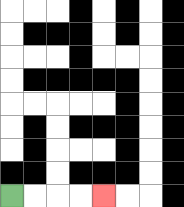{'start': '[0, 8]', 'end': '[4, 8]', 'path_directions': 'R,R,R,R', 'path_coordinates': '[[0, 8], [1, 8], [2, 8], [3, 8], [4, 8]]'}